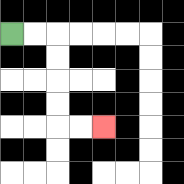{'start': '[0, 1]', 'end': '[4, 5]', 'path_directions': 'R,R,D,D,D,D,R,R', 'path_coordinates': '[[0, 1], [1, 1], [2, 1], [2, 2], [2, 3], [2, 4], [2, 5], [3, 5], [4, 5]]'}